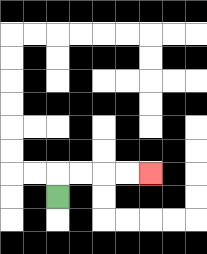{'start': '[2, 8]', 'end': '[6, 7]', 'path_directions': 'U,R,R,R,R', 'path_coordinates': '[[2, 8], [2, 7], [3, 7], [4, 7], [5, 7], [6, 7]]'}